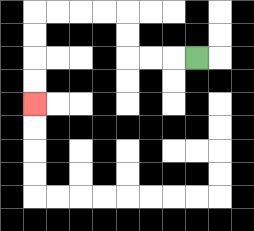{'start': '[8, 2]', 'end': '[1, 4]', 'path_directions': 'L,L,L,U,U,L,L,L,L,D,D,D,D', 'path_coordinates': '[[8, 2], [7, 2], [6, 2], [5, 2], [5, 1], [5, 0], [4, 0], [3, 0], [2, 0], [1, 0], [1, 1], [1, 2], [1, 3], [1, 4]]'}